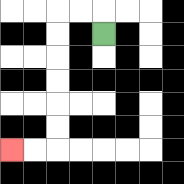{'start': '[4, 1]', 'end': '[0, 6]', 'path_directions': 'U,L,L,D,D,D,D,D,D,L,L', 'path_coordinates': '[[4, 1], [4, 0], [3, 0], [2, 0], [2, 1], [2, 2], [2, 3], [2, 4], [2, 5], [2, 6], [1, 6], [0, 6]]'}